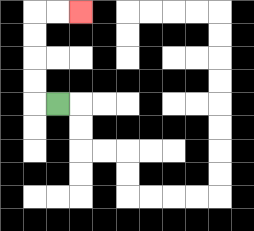{'start': '[2, 4]', 'end': '[3, 0]', 'path_directions': 'L,U,U,U,U,R,R', 'path_coordinates': '[[2, 4], [1, 4], [1, 3], [1, 2], [1, 1], [1, 0], [2, 0], [3, 0]]'}